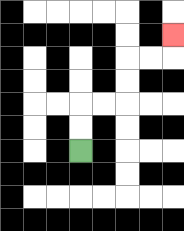{'start': '[3, 6]', 'end': '[7, 1]', 'path_directions': 'U,U,R,R,U,U,R,R,U', 'path_coordinates': '[[3, 6], [3, 5], [3, 4], [4, 4], [5, 4], [5, 3], [5, 2], [6, 2], [7, 2], [7, 1]]'}